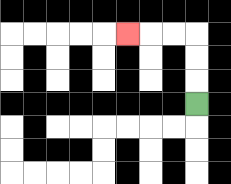{'start': '[8, 4]', 'end': '[5, 1]', 'path_directions': 'U,U,U,L,L,L', 'path_coordinates': '[[8, 4], [8, 3], [8, 2], [8, 1], [7, 1], [6, 1], [5, 1]]'}